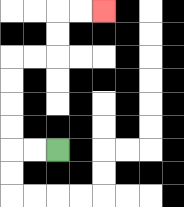{'start': '[2, 6]', 'end': '[4, 0]', 'path_directions': 'L,L,U,U,U,U,R,R,U,U,R,R', 'path_coordinates': '[[2, 6], [1, 6], [0, 6], [0, 5], [0, 4], [0, 3], [0, 2], [1, 2], [2, 2], [2, 1], [2, 0], [3, 0], [4, 0]]'}